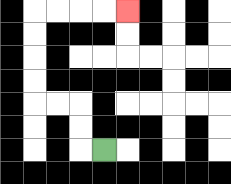{'start': '[4, 6]', 'end': '[5, 0]', 'path_directions': 'L,U,U,L,L,U,U,U,U,R,R,R,R', 'path_coordinates': '[[4, 6], [3, 6], [3, 5], [3, 4], [2, 4], [1, 4], [1, 3], [1, 2], [1, 1], [1, 0], [2, 0], [3, 0], [4, 0], [5, 0]]'}